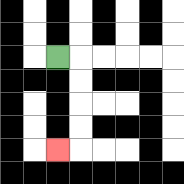{'start': '[2, 2]', 'end': '[2, 6]', 'path_directions': 'R,D,D,D,D,L', 'path_coordinates': '[[2, 2], [3, 2], [3, 3], [3, 4], [3, 5], [3, 6], [2, 6]]'}